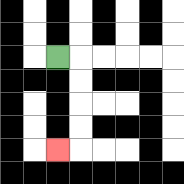{'start': '[2, 2]', 'end': '[2, 6]', 'path_directions': 'R,D,D,D,D,L', 'path_coordinates': '[[2, 2], [3, 2], [3, 3], [3, 4], [3, 5], [3, 6], [2, 6]]'}